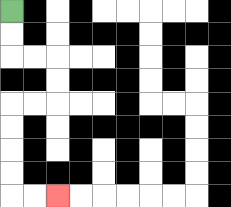{'start': '[0, 0]', 'end': '[2, 8]', 'path_directions': 'D,D,R,R,D,D,L,L,D,D,D,D,R,R', 'path_coordinates': '[[0, 0], [0, 1], [0, 2], [1, 2], [2, 2], [2, 3], [2, 4], [1, 4], [0, 4], [0, 5], [0, 6], [0, 7], [0, 8], [1, 8], [2, 8]]'}